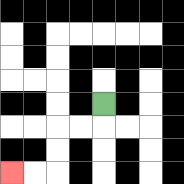{'start': '[4, 4]', 'end': '[0, 7]', 'path_directions': 'D,L,L,D,D,L,L', 'path_coordinates': '[[4, 4], [4, 5], [3, 5], [2, 5], [2, 6], [2, 7], [1, 7], [0, 7]]'}